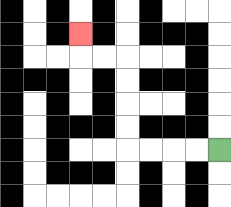{'start': '[9, 6]', 'end': '[3, 1]', 'path_directions': 'L,L,L,L,U,U,U,U,L,L,U', 'path_coordinates': '[[9, 6], [8, 6], [7, 6], [6, 6], [5, 6], [5, 5], [5, 4], [5, 3], [5, 2], [4, 2], [3, 2], [3, 1]]'}